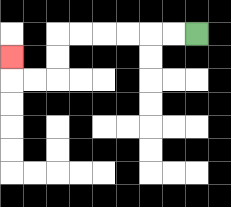{'start': '[8, 1]', 'end': '[0, 2]', 'path_directions': 'L,L,L,L,L,L,D,D,L,L,U', 'path_coordinates': '[[8, 1], [7, 1], [6, 1], [5, 1], [4, 1], [3, 1], [2, 1], [2, 2], [2, 3], [1, 3], [0, 3], [0, 2]]'}